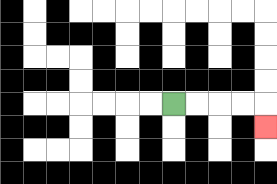{'start': '[7, 4]', 'end': '[11, 5]', 'path_directions': 'R,R,R,R,D', 'path_coordinates': '[[7, 4], [8, 4], [9, 4], [10, 4], [11, 4], [11, 5]]'}